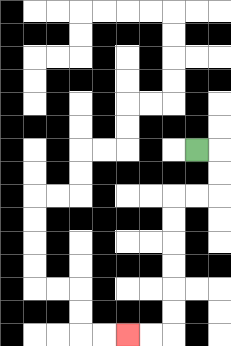{'start': '[8, 6]', 'end': '[5, 14]', 'path_directions': 'R,D,D,L,L,D,D,D,D,D,D,L,L', 'path_coordinates': '[[8, 6], [9, 6], [9, 7], [9, 8], [8, 8], [7, 8], [7, 9], [7, 10], [7, 11], [7, 12], [7, 13], [7, 14], [6, 14], [5, 14]]'}